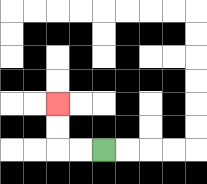{'start': '[4, 6]', 'end': '[2, 4]', 'path_directions': 'L,L,U,U', 'path_coordinates': '[[4, 6], [3, 6], [2, 6], [2, 5], [2, 4]]'}